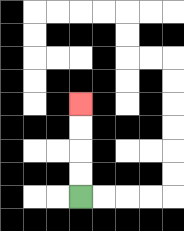{'start': '[3, 8]', 'end': '[3, 4]', 'path_directions': 'U,U,U,U', 'path_coordinates': '[[3, 8], [3, 7], [3, 6], [3, 5], [3, 4]]'}